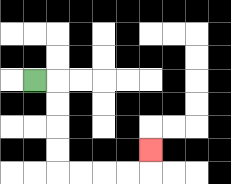{'start': '[1, 3]', 'end': '[6, 6]', 'path_directions': 'R,D,D,D,D,R,R,R,R,U', 'path_coordinates': '[[1, 3], [2, 3], [2, 4], [2, 5], [2, 6], [2, 7], [3, 7], [4, 7], [5, 7], [6, 7], [6, 6]]'}